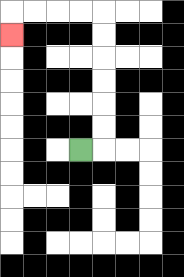{'start': '[3, 6]', 'end': '[0, 1]', 'path_directions': 'R,U,U,U,U,U,U,L,L,L,L,D', 'path_coordinates': '[[3, 6], [4, 6], [4, 5], [4, 4], [4, 3], [4, 2], [4, 1], [4, 0], [3, 0], [2, 0], [1, 0], [0, 0], [0, 1]]'}